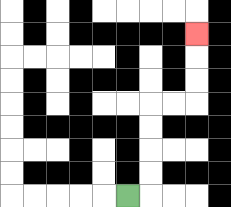{'start': '[5, 8]', 'end': '[8, 1]', 'path_directions': 'R,U,U,U,U,R,R,U,U,U', 'path_coordinates': '[[5, 8], [6, 8], [6, 7], [6, 6], [6, 5], [6, 4], [7, 4], [8, 4], [8, 3], [8, 2], [8, 1]]'}